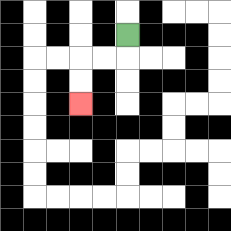{'start': '[5, 1]', 'end': '[3, 4]', 'path_directions': 'D,L,L,D,D', 'path_coordinates': '[[5, 1], [5, 2], [4, 2], [3, 2], [3, 3], [3, 4]]'}